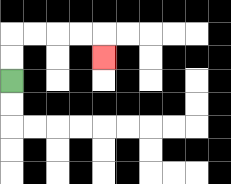{'start': '[0, 3]', 'end': '[4, 2]', 'path_directions': 'U,U,R,R,R,R,D', 'path_coordinates': '[[0, 3], [0, 2], [0, 1], [1, 1], [2, 1], [3, 1], [4, 1], [4, 2]]'}